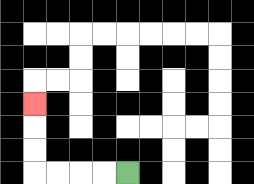{'start': '[5, 7]', 'end': '[1, 4]', 'path_directions': 'L,L,L,L,U,U,U', 'path_coordinates': '[[5, 7], [4, 7], [3, 7], [2, 7], [1, 7], [1, 6], [1, 5], [1, 4]]'}